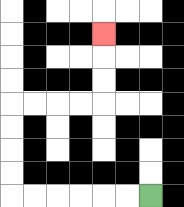{'start': '[6, 8]', 'end': '[4, 1]', 'path_directions': 'L,L,L,L,L,L,U,U,U,U,R,R,R,R,U,U,U', 'path_coordinates': '[[6, 8], [5, 8], [4, 8], [3, 8], [2, 8], [1, 8], [0, 8], [0, 7], [0, 6], [0, 5], [0, 4], [1, 4], [2, 4], [3, 4], [4, 4], [4, 3], [4, 2], [4, 1]]'}